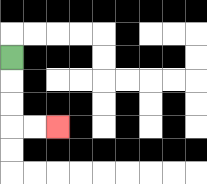{'start': '[0, 2]', 'end': '[2, 5]', 'path_directions': 'D,D,D,R,R', 'path_coordinates': '[[0, 2], [0, 3], [0, 4], [0, 5], [1, 5], [2, 5]]'}